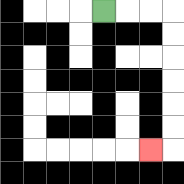{'start': '[4, 0]', 'end': '[6, 6]', 'path_directions': 'R,R,R,D,D,D,D,D,D,L', 'path_coordinates': '[[4, 0], [5, 0], [6, 0], [7, 0], [7, 1], [7, 2], [7, 3], [7, 4], [7, 5], [7, 6], [6, 6]]'}